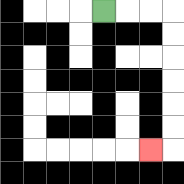{'start': '[4, 0]', 'end': '[6, 6]', 'path_directions': 'R,R,R,D,D,D,D,D,D,L', 'path_coordinates': '[[4, 0], [5, 0], [6, 0], [7, 0], [7, 1], [7, 2], [7, 3], [7, 4], [7, 5], [7, 6], [6, 6]]'}